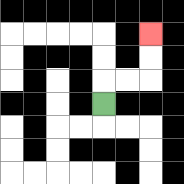{'start': '[4, 4]', 'end': '[6, 1]', 'path_directions': 'U,R,R,U,U', 'path_coordinates': '[[4, 4], [4, 3], [5, 3], [6, 3], [6, 2], [6, 1]]'}